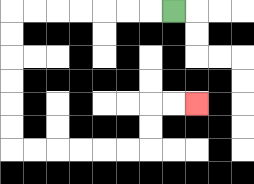{'start': '[7, 0]', 'end': '[8, 4]', 'path_directions': 'L,L,L,L,L,L,L,D,D,D,D,D,D,R,R,R,R,R,R,U,U,R,R', 'path_coordinates': '[[7, 0], [6, 0], [5, 0], [4, 0], [3, 0], [2, 0], [1, 0], [0, 0], [0, 1], [0, 2], [0, 3], [0, 4], [0, 5], [0, 6], [1, 6], [2, 6], [3, 6], [4, 6], [5, 6], [6, 6], [6, 5], [6, 4], [7, 4], [8, 4]]'}